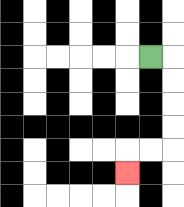{'start': '[6, 2]', 'end': '[5, 7]', 'path_directions': 'R,D,D,D,D,L,L,D', 'path_coordinates': '[[6, 2], [7, 2], [7, 3], [7, 4], [7, 5], [7, 6], [6, 6], [5, 6], [5, 7]]'}